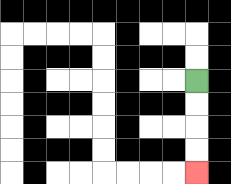{'start': '[8, 3]', 'end': '[8, 7]', 'path_directions': 'D,D,D,D', 'path_coordinates': '[[8, 3], [8, 4], [8, 5], [8, 6], [8, 7]]'}